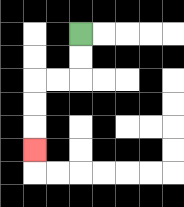{'start': '[3, 1]', 'end': '[1, 6]', 'path_directions': 'D,D,L,L,D,D,D', 'path_coordinates': '[[3, 1], [3, 2], [3, 3], [2, 3], [1, 3], [1, 4], [1, 5], [1, 6]]'}